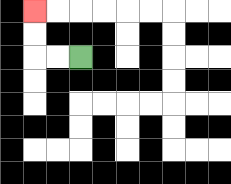{'start': '[3, 2]', 'end': '[1, 0]', 'path_directions': 'L,L,U,U', 'path_coordinates': '[[3, 2], [2, 2], [1, 2], [1, 1], [1, 0]]'}